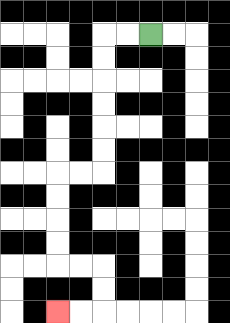{'start': '[6, 1]', 'end': '[2, 13]', 'path_directions': 'L,L,D,D,D,D,D,D,L,L,D,D,D,D,R,R,D,D,L,L', 'path_coordinates': '[[6, 1], [5, 1], [4, 1], [4, 2], [4, 3], [4, 4], [4, 5], [4, 6], [4, 7], [3, 7], [2, 7], [2, 8], [2, 9], [2, 10], [2, 11], [3, 11], [4, 11], [4, 12], [4, 13], [3, 13], [2, 13]]'}